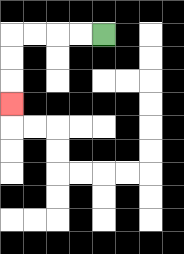{'start': '[4, 1]', 'end': '[0, 4]', 'path_directions': 'L,L,L,L,D,D,D', 'path_coordinates': '[[4, 1], [3, 1], [2, 1], [1, 1], [0, 1], [0, 2], [0, 3], [0, 4]]'}